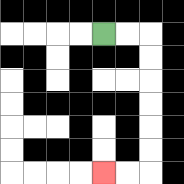{'start': '[4, 1]', 'end': '[4, 7]', 'path_directions': 'R,R,D,D,D,D,D,D,L,L', 'path_coordinates': '[[4, 1], [5, 1], [6, 1], [6, 2], [6, 3], [6, 4], [6, 5], [6, 6], [6, 7], [5, 7], [4, 7]]'}